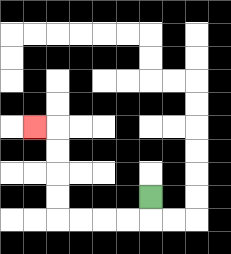{'start': '[6, 8]', 'end': '[1, 5]', 'path_directions': 'D,L,L,L,L,U,U,U,U,L', 'path_coordinates': '[[6, 8], [6, 9], [5, 9], [4, 9], [3, 9], [2, 9], [2, 8], [2, 7], [2, 6], [2, 5], [1, 5]]'}